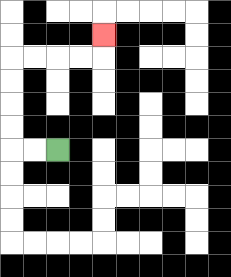{'start': '[2, 6]', 'end': '[4, 1]', 'path_directions': 'L,L,U,U,U,U,R,R,R,R,U', 'path_coordinates': '[[2, 6], [1, 6], [0, 6], [0, 5], [0, 4], [0, 3], [0, 2], [1, 2], [2, 2], [3, 2], [4, 2], [4, 1]]'}